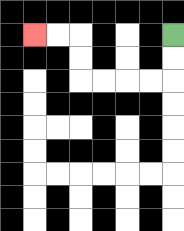{'start': '[7, 1]', 'end': '[1, 1]', 'path_directions': 'D,D,L,L,L,L,U,U,L,L', 'path_coordinates': '[[7, 1], [7, 2], [7, 3], [6, 3], [5, 3], [4, 3], [3, 3], [3, 2], [3, 1], [2, 1], [1, 1]]'}